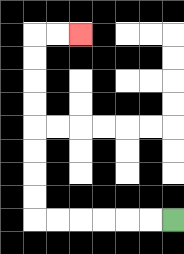{'start': '[7, 9]', 'end': '[3, 1]', 'path_directions': 'L,L,L,L,L,L,U,U,U,U,U,U,U,U,R,R', 'path_coordinates': '[[7, 9], [6, 9], [5, 9], [4, 9], [3, 9], [2, 9], [1, 9], [1, 8], [1, 7], [1, 6], [1, 5], [1, 4], [1, 3], [1, 2], [1, 1], [2, 1], [3, 1]]'}